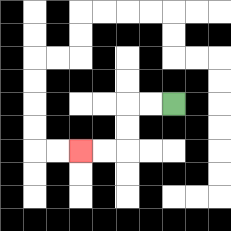{'start': '[7, 4]', 'end': '[3, 6]', 'path_directions': 'L,L,D,D,L,L', 'path_coordinates': '[[7, 4], [6, 4], [5, 4], [5, 5], [5, 6], [4, 6], [3, 6]]'}